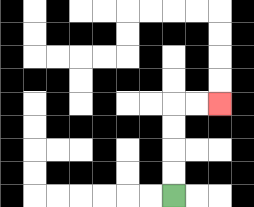{'start': '[7, 8]', 'end': '[9, 4]', 'path_directions': 'U,U,U,U,R,R', 'path_coordinates': '[[7, 8], [7, 7], [7, 6], [7, 5], [7, 4], [8, 4], [9, 4]]'}